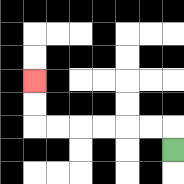{'start': '[7, 6]', 'end': '[1, 3]', 'path_directions': 'U,L,L,L,L,L,L,U,U', 'path_coordinates': '[[7, 6], [7, 5], [6, 5], [5, 5], [4, 5], [3, 5], [2, 5], [1, 5], [1, 4], [1, 3]]'}